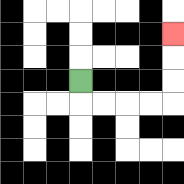{'start': '[3, 3]', 'end': '[7, 1]', 'path_directions': 'D,R,R,R,R,U,U,U', 'path_coordinates': '[[3, 3], [3, 4], [4, 4], [5, 4], [6, 4], [7, 4], [7, 3], [7, 2], [7, 1]]'}